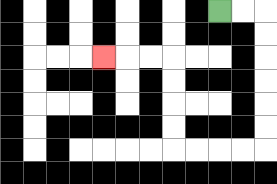{'start': '[9, 0]', 'end': '[4, 2]', 'path_directions': 'R,R,D,D,D,D,D,D,L,L,L,L,U,U,U,U,L,L,L', 'path_coordinates': '[[9, 0], [10, 0], [11, 0], [11, 1], [11, 2], [11, 3], [11, 4], [11, 5], [11, 6], [10, 6], [9, 6], [8, 6], [7, 6], [7, 5], [7, 4], [7, 3], [7, 2], [6, 2], [5, 2], [4, 2]]'}